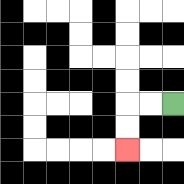{'start': '[7, 4]', 'end': '[5, 6]', 'path_directions': 'L,L,D,D', 'path_coordinates': '[[7, 4], [6, 4], [5, 4], [5, 5], [5, 6]]'}